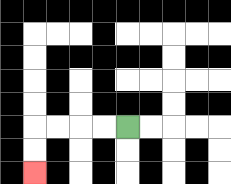{'start': '[5, 5]', 'end': '[1, 7]', 'path_directions': 'L,L,L,L,D,D', 'path_coordinates': '[[5, 5], [4, 5], [3, 5], [2, 5], [1, 5], [1, 6], [1, 7]]'}